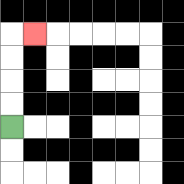{'start': '[0, 5]', 'end': '[1, 1]', 'path_directions': 'U,U,U,U,R', 'path_coordinates': '[[0, 5], [0, 4], [0, 3], [0, 2], [0, 1], [1, 1]]'}